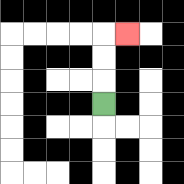{'start': '[4, 4]', 'end': '[5, 1]', 'path_directions': 'U,U,U,R', 'path_coordinates': '[[4, 4], [4, 3], [4, 2], [4, 1], [5, 1]]'}